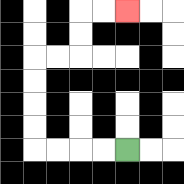{'start': '[5, 6]', 'end': '[5, 0]', 'path_directions': 'L,L,L,L,U,U,U,U,R,R,U,U,R,R', 'path_coordinates': '[[5, 6], [4, 6], [3, 6], [2, 6], [1, 6], [1, 5], [1, 4], [1, 3], [1, 2], [2, 2], [3, 2], [3, 1], [3, 0], [4, 0], [5, 0]]'}